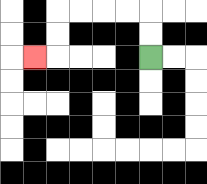{'start': '[6, 2]', 'end': '[1, 2]', 'path_directions': 'U,U,L,L,L,L,D,D,L', 'path_coordinates': '[[6, 2], [6, 1], [6, 0], [5, 0], [4, 0], [3, 0], [2, 0], [2, 1], [2, 2], [1, 2]]'}